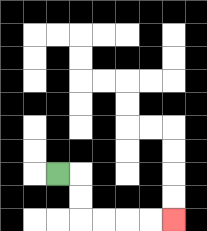{'start': '[2, 7]', 'end': '[7, 9]', 'path_directions': 'R,D,D,R,R,R,R', 'path_coordinates': '[[2, 7], [3, 7], [3, 8], [3, 9], [4, 9], [5, 9], [6, 9], [7, 9]]'}